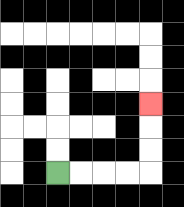{'start': '[2, 7]', 'end': '[6, 4]', 'path_directions': 'R,R,R,R,U,U,U', 'path_coordinates': '[[2, 7], [3, 7], [4, 7], [5, 7], [6, 7], [6, 6], [6, 5], [6, 4]]'}